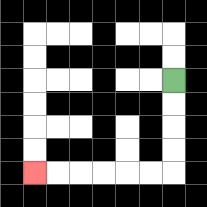{'start': '[7, 3]', 'end': '[1, 7]', 'path_directions': 'D,D,D,D,L,L,L,L,L,L', 'path_coordinates': '[[7, 3], [7, 4], [7, 5], [7, 6], [7, 7], [6, 7], [5, 7], [4, 7], [3, 7], [2, 7], [1, 7]]'}